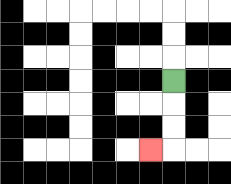{'start': '[7, 3]', 'end': '[6, 6]', 'path_directions': 'D,D,D,L', 'path_coordinates': '[[7, 3], [7, 4], [7, 5], [7, 6], [6, 6]]'}